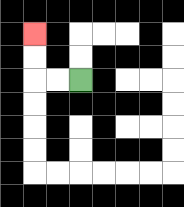{'start': '[3, 3]', 'end': '[1, 1]', 'path_directions': 'L,L,U,U', 'path_coordinates': '[[3, 3], [2, 3], [1, 3], [1, 2], [1, 1]]'}